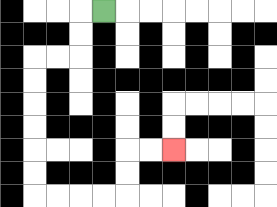{'start': '[4, 0]', 'end': '[7, 6]', 'path_directions': 'L,D,D,L,L,D,D,D,D,D,D,R,R,R,R,U,U,R,R', 'path_coordinates': '[[4, 0], [3, 0], [3, 1], [3, 2], [2, 2], [1, 2], [1, 3], [1, 4], [1, 5], [1, 6], [1, 7], [1, 8], [2, 8], [3, 8], [4, 8], [5, 8], [5, 7], [5, 6], [6, 6], [7, 6]]'}